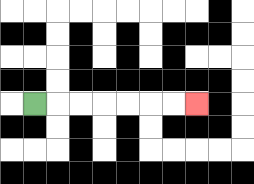{'start': '[1, 4]', 'end': '[8, 4]', 'path_directions': 'R,R,R,R,R,R,R', 'path_coordinates': '[[1, 4], [2, 4], [3, 4], [4, 4], [5, 4], [6, 4], [7, 4], [8, 4]]'}